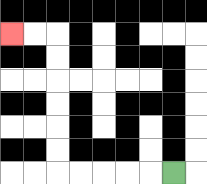{'start': '[7, 7]', 'end': '[0, 1]', 'path_directions': 'L,L,L,L,L,U,U,U,U,U,U,L,L', 'path_coordinates': '[[7, 7], [6, 7], [5, 7], [4, 7], [3, 7], [2, 7], [2, 6], [2, 5], [2, 4], [2, 3], [2, 2], [2, 1], [1, 1], [0, 1]]'}